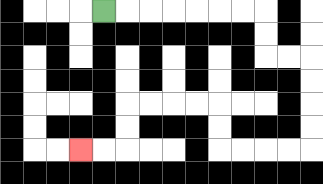{'start': '[4, 0]', 'end': '[3, 6]', 'path_directions': 'R,R,R,R,R,R,R,D,D,R,R,D,D,D,D,L,L,L,L,U,U,L,L,L,L,D,D,L,L', 'path_coordinates': '[[4, 0], [5, 0], [6, 0], [7, 0], [8, 0], [9, 0], [10, 0], [11, 0], [11, 1], [11, 2], [12, 2], [13, 2], [13, 3], [13, 4], [13, 5], [13, 6], [12, 6], [11, 6], [10, 6], [9, 6], [9, 5], [9, 4], [8, 4], [7, 4], [6, 4], [5, 4], [5, 5], [5, 6], [4, 6], [3, 6]]'}